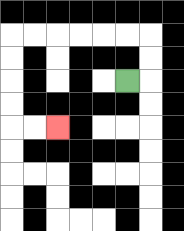{'start': '[5, 3]', 'end': '[2, 5]', 'path_directions': 'R,U,U,L,L,L,L,L,L,D,D,D,D,R,R', 'path_coordinates': '[[5, 3], [6, 3], [6, 2], [6, 1], [5, 1], [4, 1], [3, 1], [2, 1], [1, 1], [0, 1], [0, 2], [0, 3], [0, 4], [0, 5], [1, 5], [2, 5]]'}